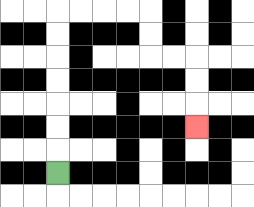{'start': '[2, 7]', 'end': '[8, 5]', 'path_directions': 'U,U,U,U,U,U,U,R,R,R,R,D,D,R,R,D,D,D', 'path_coordinates': '[[2, 7], [2, 6], [2, 5], [2, 4], [2, 3], [2, 2], [2, 1], [2, 0], [3, 0], [4, 0], [5, 0], [6, 0], [6, 1], [6, 2], [7, 2], [8, 2], [8, 3], [8, 4], [8, 5]]'}